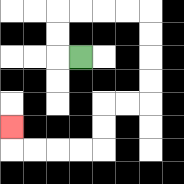{'start': '[3, 2]', 'end': '[0, 5]', 'path_directions': 'L,U,U,R,R,R,R,D,D,D,D,L,L,D,D,L,L,L,L,U', 'path_coordinates': '[[3, 2], [2, 2], [2, 1], [2, 0], [3, 0], [4, 0], [5, 0], [6, 0], [6, 1], [6, 2], [6, 3], [6, 4], [5, 4], [4, 4], [4, 5], [4, 6], [3, 6], [2, 6], [1, 6], [0, 6], [0, 5]]'}